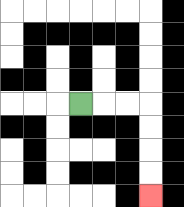{'start': '[3, 4]', 'end': '[6, 8]', 'path_directions': 'R,R,R,D,D,D,D', 'path_coordinates': '[[3, 4], [4, 4], [5, 4], [6, 4], [6, 5], [6, 6], [6, 7], [6, 8]]'}